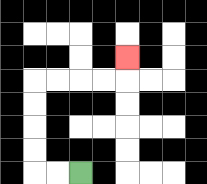{'start': '[3, 7]', 'end': '[5, 2]', 'path_directions': 'L,L,U,U,U,U,R,R,R,R,U', 'path_coordinates': '[[3, 7], [2, 7], [1, 7], [1, 6], [1, 5], [1, 4], [1, 3], [2, 3], [3, 3], [4, 3], [5, 3], [5, 2]]'}